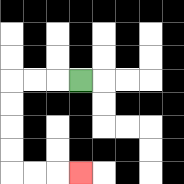{'start': '[3, 3]', 'end': '[3, 7]', 'path_directions': 'L,L,L,D,D,D,D,R,R,R', 'path_coordinates': '[[3, 3], [2, 3], [1, 3], [0, 3], [0, 4], [0, 5], [0, 6], [0, 7], [1, 7], [2, 7], [3, 7]]'}